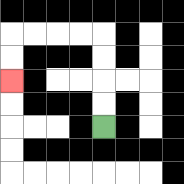{'start': '[4, 5]', 'end': '[0, 3]', 'path_directions': 'U,U,U,U,L,L,L,L,D,D', 'path_coordinates': '[[4, 5], [4, 4], [4, 3], [4, 2], [4, 1], [3, 1], [2, 1], [1, 1], [0, 1], [0, 2], [0, 3]]'}